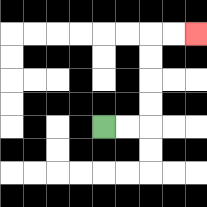{'start': '[4, 5]', 'end': '[8, 1]', 'path_directions': 'R,R,U,U,U,U,R,R', 'path_coordinates': '[[4, 5], [5, 5], [6, 5], [6, 4], [6, 3], [6, 2], [6, 1], [7, 1], [8, 1]]'}